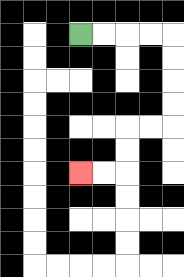{'start': '[3, 1]', 'end': '[3, 7]', 'path_directions': 'R,R,R,R,D,D,D,D,L,L,D,D,L,L', 'path_coordinates': '[[3, 1], [4, 1], [5, 1], [6, 1], [7, 1], [7, 2], [7, 3], [7, 4], [7, 5], [6, 5], [5, 5], [5, 6], [5, 7], [4, 7], [3, 7]]'}